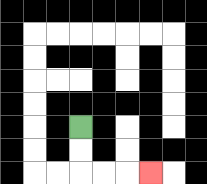{'start': '[3, 5]', 'end': '[6, 7]', 'path_directions': 'D,D,R,R,R', 'path_coordinates': '[[3, 5], [3, 6], [3, 7], [4, 7], [5, 7], [6, 7]]'}